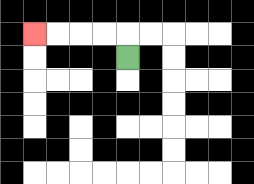{'start': '[5, 2]', 'end': '[1, 1]', 'path_directions': 'U,L,L,L,L', 'path_coordinates': '[[5, 2], [5, 1], [4, 1], [3, 1], [2, 1], [1, 1]]'}